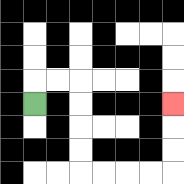{'start': '[1, 4]', 'end': '[7, 4]', 'path_directions': 'U,R,R,D,D,D,D,R,R,R,R,U,U,U', 'path_coordinates': '[[1, 4], [1, 3], [2, 3], [3, 3], [3, 4], [3, 5], [3, 6], [3, 7], [4, 7], [5, 7], [6, 7], [7, 7], [7, 6], [7, 5], [7, 4]]'}